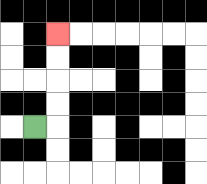{'start': '[1, 5]', 'end': '[2, 1]', 'path_directions': 'R,U,U,U,U', 'path_coordinates': '[[1, 5], [2, 5], [2, 4], [2, 3], [2, 2], [2, 1]]'}